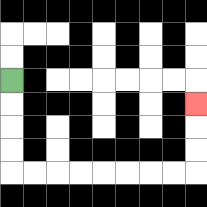{'start': '[0, 3]', 'end': '[8, 4]', 'path_directions': 'D,D,D,D,R,R,R,R,R,R,R,R,U,U,U', 'path_coordinates': '[[0, 3], [0, 4], [0, 5], [0, 6], [0, 7], [1, 7], [2, 7], [3, 7], [4, 7], [5, 7], [6, 7], [7, 7], [8, 7], [8, 6], [8, 5], [8, 4]]'}